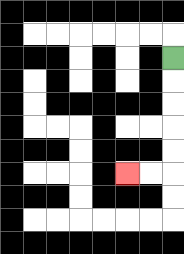{'start': '[7, 2]', 'end': '[5, 7]', 'path_directions': 'D,D,D,D,D,L,L', 'path_coordinates': '[[7, 2], [7, 3], [7, 4], [7, 5], [7, 6], [7, 7], [6, 7], [5, 7]]'}